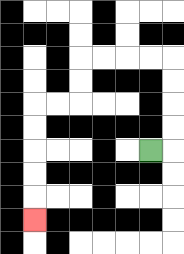{'start': '[6, 6]', 'end': '[1, 9]', 'path_directions': 'R,U,U,U,U,L,L,L,L,D,D,L,L,D,D,D,D,D', 'path_coordinates': '[[6, 6], [7, 6], [7, 5], [7, 4], [7, 3], [7, 2], [6, 2], [5, 2], [4, 2], [3, 2], [3, 3], [3, 4], [2, 4], [1, 4], [1, 5], [1, 6], [1, 7], [1, 8], [1, 9]]'}